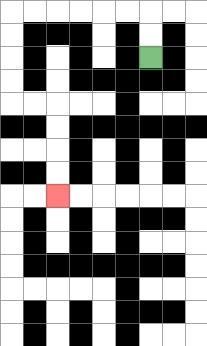{'start': '[6, 2]', 'end': '[2, 8]', 'path_directions': 'U,U,L,L,L,L,L,L,D,D,D,D,R,R,D,D,D,D', 'path_coordinates': '[[6, 2], [6, 1], [6, 0], [5, 0], [4, 0], [3, 0], [2, 0], [1, 0], [0, 0], [0, 1], [0, 2], [0, 3], [0, 4], [1, 4], [2, 4], [2, 5], [2, 6], [2, 7], [2, 8]]'}